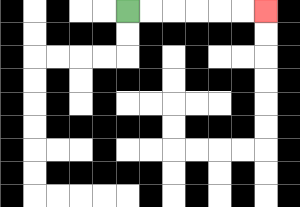{'start': '[5, 0]', 'end': '[11, 0]', 'path_directions': 'R,R,R,R,R,R', 'path_coordinates': '[[5, 0], [6, 0], [7, 0], [8, 0], [9, 0], [10, 0], [11, 0]]'}